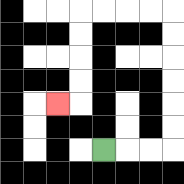{'start': '[4, 6]', 'end': '[2, 4]', 'path_directions': 'R,R,R,U,U,U,U,U,U,L,L,L,L,D,D,D,D,L', 'path_coordinates': '[[4, 6], [5, 6], [6, 6], [7, 6], [7, 5], [7, 4], [7, 3], [7, 2], [7, 1], [7, 0], [6, 0], [5, 0], [4, 0], [3, 0], [3, 1], [3, 2], [3, 3], [3, 4], [2, 4]]'}